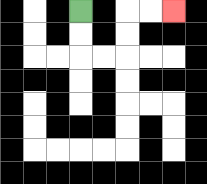{'start': '[3, 0]', 'end': '[7, 0]', 'path_directions': 'D,D,R,R,U,U,R,R', 'path_coordinates': '[[3, 0], [3, 1], [3, 2], [4, 2], [5, 2], [5, 1], [5, 0], [6, 0], [7, 0]]'}